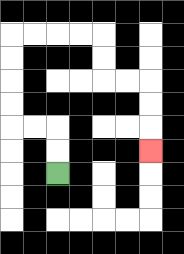{'start': '[2, 7]', 'end': '[6, 6]', 'path_directions': 'U,U,L,L,U,U,U,U,R,R,R,R,D,D,R,R,D,D,D', 'path_coordinates': '[[2, 7], [2, 6], [2, 5], [1, 5], [0, 5], [0, 4], [0, 3], [0, 2], [0, 1], [1, 1], [2, 1], [3, 1], [4, 1], [4, 2], [4, 3], [5, 3], [6, 3], [6, 4], [6, 5], [6, 6]]'}